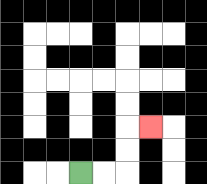{'start': '[3, 7]', 'end': '[6, 5]', 'path_directions': 'R,R,U,U,R', 'path_coordinates': '[[3, 7], [4, 7], [5, 7], [5, 6], [5, 5], [6, 5]]'}